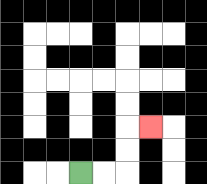{'start': '[3, 7]', 'end': '[6, 5]', 'path_directions': 'R,R,U,U,R', 'path_coordinates': '[[3, 7], [4, 7], [5, 7], [5, 6], [5, 5], [6, 5]]'}